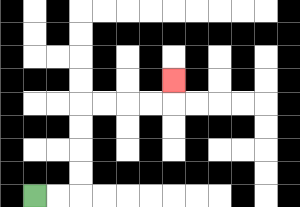{'start': '[1, 8]', 'end': '[7, 3]', 'path_directions': 'R,R,U,U,U,U,R,R,R,R,U', 'path_coordinates': '[[1, 8], [2, 8], [3, 8], [3, 7], [3, 6], [3, 5], [3, 4], [4, 4], [5, 4], [6, 4], [7, 4], [7, 3]]'}